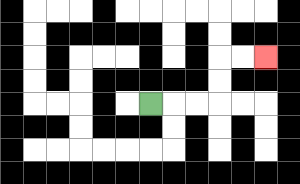{'start': '[6, 4]', 'end': '[11, 2]', 'path_directions': 'R,R,R,U,U,R,R', 'path_coordinates': '[[6, 4], [7, 4], [8, 4], [9, 4], [9, 3], [9, 2], [10, 2], [11, 2]]'}